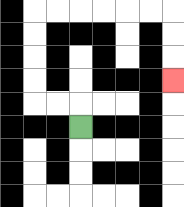{'start': '[3, 5]', 'end': '[7, 3]', 'path_directions': 'U,L,L,U,U,U,U,R,R,R,R,R,R,D,D,D', 'path_coordinates': '[[3, 5], [3, 4], [2, 4], [1, 4], [1, 3], [1, 2], [1, 1], [1, 0], [2, 0], [3, 0], [4, 0], [5, 0], [6, 0], [7, 0], [7, 1], [7, 2], [7, 3]]'}